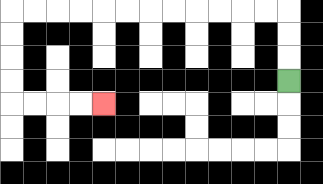{'start': '[12, 3]', 'end': '[4, 4]', 'path_directions': 'U,U,U,L,L,L,L,L,L,L,L,L,L,L,L,D,D,D,D,R,R,R,R', 'path_coordinates': '[[12, 3], [12, 2], [12, 1], [12, 0], [11, 0], [10, 0], [9, 0], [8, 0], [7, 0], [6, 0], [5, 0], [4, 0], [3, 0], [2, 0], [1, 0], [0, 0], [0, 1], [0, 2], [0, 3], [0, 4], [1, 4], [2, 4], [3, 4], [4, 4]]'}